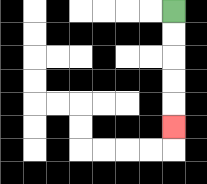{'start': '[7, 0]', 'end': '[7, 5]', 'path_directions': 'D,D,D,D,D', 'path_coordinates': '[[7, 0], [7, 1], [7, 2], [7, 3], [7, 4], [7, 5]]'}